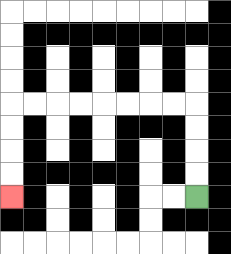{'start': '[8, 8]', 'end': '[0, 8]', 'path_directions': 'U,U,U,U,L,L,L,L,L,L,L,L,D,D,D,D', 'path_coordinates': '[[8, 8], [8, 7], [8, 6], [8, 5], [8, 4], [7, 4], [6, 4], [5, 4], [4, 4], [3, 4], [2, 4], [1, 4], [0, 4], [0, 5], [0, 6], [0, 7], [0, 8]]'}